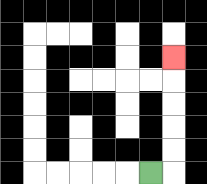{'start': '[6, 7]', 'end': '[7, 2]', 'path_directions': 'R,U,U,U,U,U', 'path_coordinates': '[[6, 7], [7, 7], [7, 6], [7, 5], [7, 4], [7, 3], [7, 2]]'}